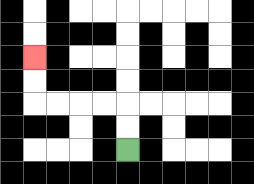{'start': '[5, 6]', 'end': '[1, 2]', 'path_directions': 'U,U,L,L,L,L,U,U', 'path_coordinates': '[[5, 6], [5, 5], [5, 4], [4, 4], [3, 4], [2, 4], [1, 4], [1, 3], [1, 2]]'}